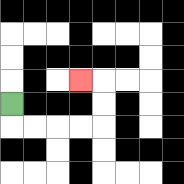{'start': '[0, 4]', 'end': '[3, 3]', 'path_directions': 'D,R,R,R,R,U,U,L', 'path_coordinates': '[[0, 4], [0, 5], [1, 5], [2, 5], [3, 5], [4, 5], [4, 4], [4, 3], [3, 3]]'}